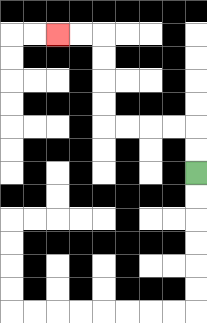{'start': '[8, 7]', 'end': '[2, 1]', 'path_directions': 'U,U,L,L,L,L,U,U,U,U,L,L', 'path_coordinates': '[[8, 7], [8, 6], [8, 5], [7, 5], [6, 5], [5, 5], [4, 5], [4, 4], [4, 3], [4, 2], [4, 1], [3, 1], [2, 1]]'}